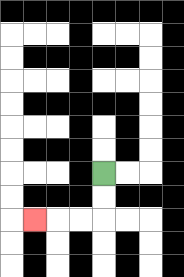{'start': '[4, 7]', 'end': '[1, 9]', 'path_directions': 'D,D,L,L,L', 'path_coordinates': '[[4, 7], [4, 8], [4, 9], [3, 9], [2, 9], [1, 9]]'}